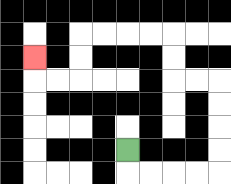{'start': '[5, 6]', 'end': '[1, 2]', 'path_directions': 'D,R,R,R,R,U,U,U,U,L,L,U,U,L,L,L,L,D,D,L,L,U', 'path_coordinates': '[[5, 6], [5, 7], [6, 7], [7, 7], [8, 7], [9, 7], [9, 6], [9, 5], [9, 4], [9, 3], [8, 3], [7, 3], [7, 2], [7, 1], [6, 1], [5, 1], [4, 1], [3, 1], [3, 2], [3, 3], [2, 3], [1, 3], [1, 2]]'}